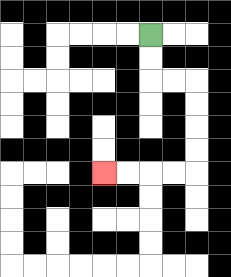{'start': '[6, 1]', 'end': '[4, 7]', 'path_directions': 'D,D,R,R,D,D,D,D,L,L,L,L', 'path_coordinates': '[[6, 1], [6, 2], [6, 3], [7, 3], [8, 3], [8, 4], [8, 5], [8, 6], [8, 7], [7, 7], [6, 7], [5, 7], [4, 7]]'}